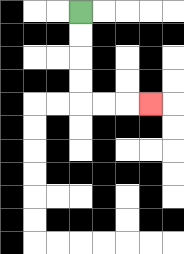{'start': '[3, 0]', 'end': '[6, 4]', 'path_directions': 'D,D,D,D,R,R,R', 'path_coordinates': '[[3, 0], [3, 1], [3, 2], [3, 3], [3, 4], [4, 4], [5, 4], [6, 4]]'}